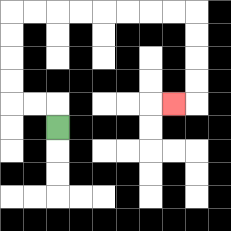{'start': '[2, 5]', 'end': '[7, 4]', 'path_directions': 'U,L,L,U,U,U,U,R,R,R,R,R,R,R,R,D,D,D,D,L', 'path_coordinates': '[[2, 5], [2, 4], [1, 4], [0, 4], [0, 3], [0, 2], [0, 1], [0, 0], [1, 0], [2, 0], [3, 0], [4, 0], [5, 0], [6, 0], [7, 0], [8, 0], [8, 1], [8, 2], [8, 3], [8, 4], [7, 4]]'}